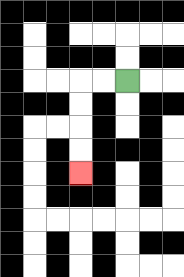{'start': '[5, 3]', 'end': '[3, 7]', 'path_directions': 'L,L,D,D,D,D', 'path_coordinates': '[[5, 3], [4, 3], [3, 3], [3, 4], [3, 5], [3, 6], [3, 7]]'}